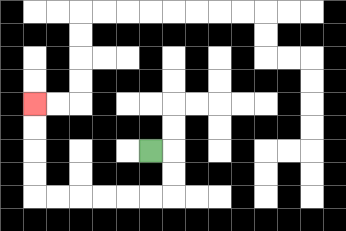{'start': '[6, 6]', 'end': '[1, 4]', 'path_directions': 'R,D,D,L,L,L,L,L,L,U,U,U,U', 'path_coordinates': '[[6, 6], [7, 6], [7, 7], [7, 8], [6, 8], [5, 8], [4, 8], [3, 8], [2, 8], [1, 8], [1, 7], [1, 6], [1, 5], [1, 4]]'}